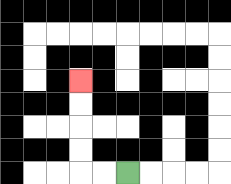{'start': '[5, 7]', 'end': '[3, 3]', 'path_directions': 'L,L,U,U,U,U', 'path_coordinates': '[[5, 7], [4, 7], [3, 7], [3, 6], [3, 5], [3, 4], [3, 3]]'}